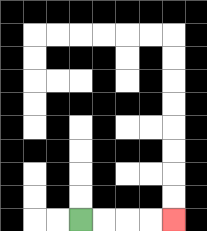{'start': '[3, 9]', 'end': '[7, 9]', 'path_directions': 'R,R,R,R', 'path_coordinates': '[[3, 9], [4, 9], [5, 9], [6, 9], [7, 9]]'}